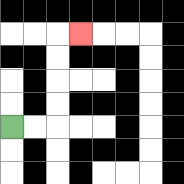{'start': '[0, 5]', 'end': '[3, 1]', 'path_directions': 'R,R,U,U,U,U,R', 'path_coordinates': '[[0, 5], [1, 5], [2, 5], [2, 4], [2, 3], [2, 2], [2, 1], [3, 1]]'}